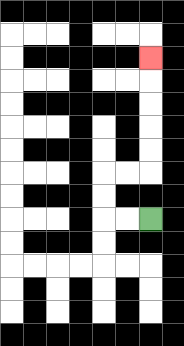{'start': '[6, 9]', 'end': '[6, 2]', 'path_directions': 'L,L,U,U,R,R,U,U,U,U,U', 'path_coordinates': '[[6, 9], [5, 9], [4, 9], [4, 8], [4, 7], [5, 7], [6, 7], [6, 6], [6, 5], [6, 4], [6, 3], [6, 2]]'}